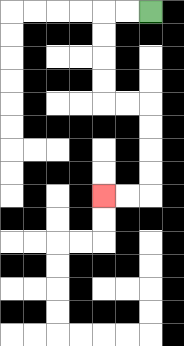{'start': '[6, 0]', 'end': '[4, 8]', 'path_directions': 'L,L,D,D,D,D,R,R,D,D,D,D,L,L', 'path_coordinates': '[[6, 0], [5, 0], [4, 0], [4, 1], [4, 2], [4, 3], [4, 4], [5, 4], [6, 4], [6, 5], [6, 6], [6, 7], [6, 8], [5, 8], [4, 8]]'}